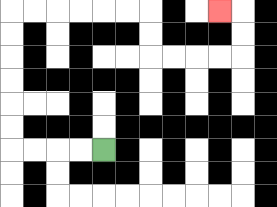{'start': '[4, 6]', 'end': '[9, 0]', 'path_directions': 'L,L,L,L,U,U,U,U,U,U,R,R,R,R,R,R,D,D,R,R,R,R,U,U,L', 'path_coordinates': '[[4, 6], [3, 6], [2, 6], [1, 6], [0, 6], [0, 5], [0, 4], [0, 3], [0, 2], [0, 1], [0, 0], [1, 0], [2, 0], [3, 0], [4, 0], [5, 0], [6, 0], [6, 1], [6, 2], [7, 2], [8, 2], [9, 2], [10, 2], [10, 1], [10, 0], [9, 0]]'}